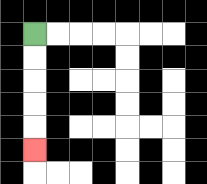{'start': '[1, 1]', 'end': '[1, 6]', 'path_directions': 'D,D,D,D,D', 'path_coordinates': '[[1, 1], [1, 2], [1, 3], [1, 4], [1, 5], [1, 6]]'}